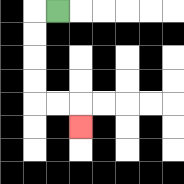{'start': '[2, 0]', 'end': '[3, 5]', 'path_directions': 'L,D,D,D,D,R,R,D', 'path_coordinates': '[[2, 0], [1, 0], [1, 1], [1, 2], [1, 3], [1, 4], [2, 4], [3, 4], [3, 5]]'}